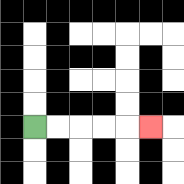{'start': '[1, 5]', 'end': '[6, 5]', 'path_directions': 'R,R,R,R,R', 'path_coordinates': '[[1, 5], [2, 5], [3, 5], [4, 5], [5, 5], [6, 5]]'}